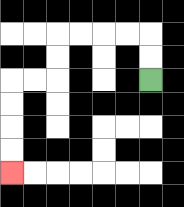{'start': '[6, 3]', 'end': '[0, 7]', 'path_directions': 'U,U,L,L,L,L,D,D,L,L,D,D,D,D', 'path_coordinates': '[[6, 3], [6, 2], [6, 1], [5, 1], [4, 1], [3, 1], [2, 1], [2, 2], [2, 3], [1, 3], [0, 3], [0, 4], [0, 5], [0, 6], [0, 7]]'}